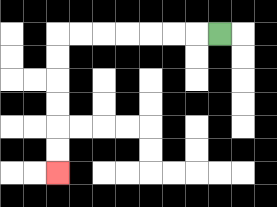{'start': '[9, 1]', 'end': '[2, 7]', 'path_directions': 'L,L,L,L,L,L,L,D,D,D,D,D,D', 'path_coordinates': '[[9, 1], [8, 1], [7, 1], [6, 1], [5, 1], [4, 1], [3, 1], [2, 1], [2, 2], [2, 3], [2, 4], [2, 5], [2, 6], [2, 7]]'}